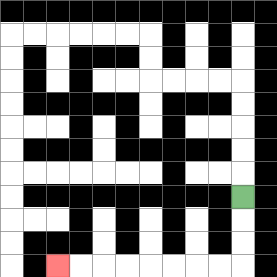{'start': '[10, 8]', 'end': '[2, 11]', 'path_directions': 'D,D,D,L,L,L,L,L,L,L,L', 'path_coordinates': '[[10, 8], [10, 9], [10, 10], [10, 11], [9, 11], [8, 11], [7, 11], [6, 11], [5, 11], [4, 11], [3, 11], [2, 11]]'}